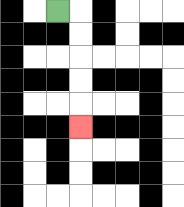{'start': '[2, 0]', 'end': '[3, 5]', 'path_directions': 'R,D,D,D,D,D', 'path_coordinates': '[[2, 0], [3, 0], [3, 1], [3, 2], [3, 3], [3, 4], [3, 5]]'}